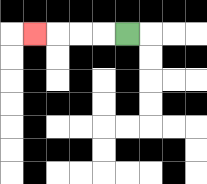{'start': '[5, 1]', 'end': '[1, 1]', 'path_directions': 'L,L,L,L', 'path_coordinates': '[[5, 1], [4, 1], [3, 1], [2, 1], [1, 1]]'}